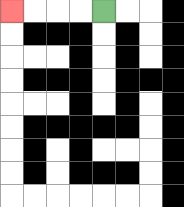{'start': '[4, 0]', 'end': '[0, 0]', 'path_directions': 'L,L,L,L', 'path_coordinates': '[[4, 0], [3, 0], [2, 0], [1, 0], [0, 0]]'}